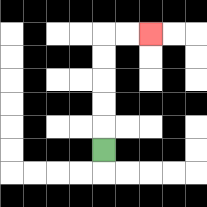{'start': '[4, 6]', 'end': '[6, 1]', 'path_directions': 'U,U,U,U,U,R,R', 'path_coordinates': '[[4, 6], [4, 5], [4, 4], [4, 3], [4, 2], [4, 1], [5, 1], [6, 1]]'}